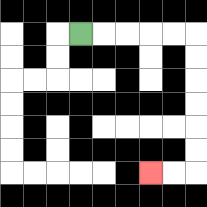{'start': '[3, 1]', 'end': '[6, 7]', 'path_directions': 'R,R,R,R,R,D,D,D,D,D,D,L,L', 'path_coordinates': '[[3, 1], [4, 1], [5, 1], [6, 1], [7, 1], [8, 1], [8, 2], [8, 3], [8, 4], [8, 5], [8, 6], [8, 7], [7, 7], [6, 7]]'}